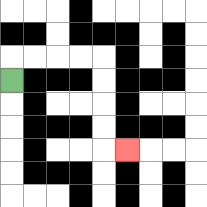{'start': '[0, 3]', 'end': '[5, 6]', 'path_directions': 'U,R,R,R,R,D,D,D,D,R', 'path_coordinates': '[[0, 3], [0, 2], [1, 2], [2, 2], [3, 2], [4, 2], [4, 3], [4, 4], [4, 5], [4, 6], [5, 6]]'}